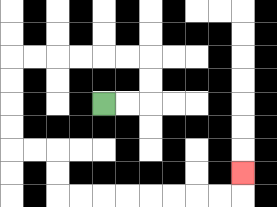{'start': '[4, 4]', 'end': '[10, 7]', 'path_directions': 'R,R,U,U,L,L,L,L,L,L,D,D,D,D,R,R,D,D,R,R,R,R,R,R,R,R,U', 'path_coordinates': '[[4, 4], [5, 4], [6, 4], [6, 3], [6, 2], [5, 2], [4, 2], [3, 2], [2, 2], [1, 2], [0, 2], [0, 3], [0, 4], [0, 5], [0, 6], [1, 6], [2, 6], [2, 7], [2, 8], [3, 8], [4, 8], [5, 8], [6, 8], [7, 8], [8, 8], [9, 8], [10, 8], [10, 7]]'}